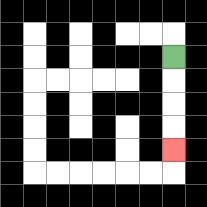{'start': '[7, 2]', 'end': '[7, 6]', 'path_directions': 'D,D,D,D', 'path_coordinates': '[[7, 2], [7, 3], [7, 4], [7, 5], [7, 6]]'}